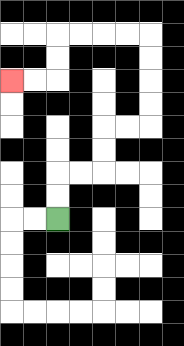{'start': '[2, 9]', 'end': '[0, 3]', 'path_directions': 'U,U,R,R,U,U,R,R,U,U,U,U,L,L,L,L,D,D,L,L', 'path_coordinates': '[[2, 9], [2, 8], [2, 7], [3, 7], [4, 7], [4, 6], [4, 5], [5, 5], [6, 5], [6, 4], [6, 3], [6, 2], [6, 1], [5, 1], [4, 1], [3, 1], [2, 1], [2, 2], [2, 3], [1, 3], [0, 3]]'}